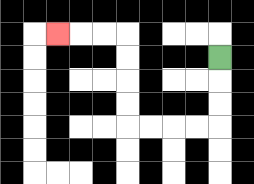{'start': '[9, 2]', 'end': '[2, 1]', 'path_directions': 'D,D,D,L,L,L,L,U,U,U,U,L,L,L', 'path_coordinates': '[[9, 2], [9, 3], [9, 4], [9, 5], [8, 5], [7, 5], [6, 5], [5, 5], [5, 4], [5, 3], [5, 2], [5, 1], [4, 1], [3, 1], [2, 1]]'}